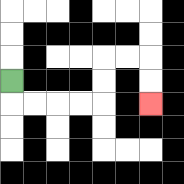{'start': '[0, 3]', 'end': '[6, 4]', 'path_directions': 'D,R,R,R,R,U,U,R,R,D,D', 'path_coordinates': '[[0, 3], [0, 4], [1, 4], [2, 4], [3, 4], [4, 4], [4, 3], [4, 2], [5, 2], [6, 2], [6, 3], [6, 4]]'}